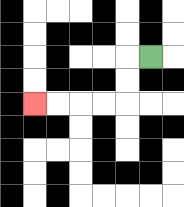{'start': '[6, 2]', 'end': '[1, 4]', 'path_directions': 'L,D,D,L,L,L,L', 'path_coordinates': '[[6, 2], [5, 2], [5, 3], [5, 4], [4, 4], [3, 4], [2, 4], [1, 4]]'}